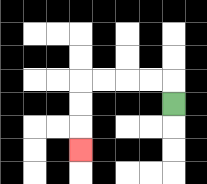{'start': '[7, 4]', 'end': '[3, 6]', 'path_directions': 'U,L,L,L,L,D,D,D', 'path_coordinates': '[[7, 4], [7, 3], [6, 3], [5, 3], [4, 3], [3, 3], [3, 4], [3, 5], [3, 6]]'}